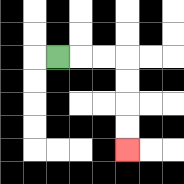{'start': '[2, 2]', 'end': '[5, 6]', 'path_directions': 'R,R,R,D,D,D,D', 'path_coordinates': '[[2, 2], [3, 2], [4, 2], [5, 2], [5, 3], [5, 4], [5, 5], [5, 6]]'}